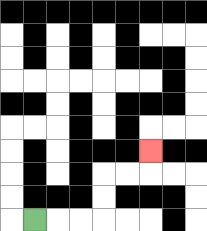{'start': '[1, 9]', 'end': '[6, 6]', 'path_directions': 'R,R,R,U,U,R,R,U', 'path_coordinates': '[[1, 9], [2, 9], [3, 9], [4, 9], [4, 8], [4, 7], [5, 7], [6, 7], [6, 6]]'}